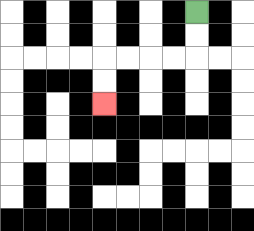{'start': '[8, 0]', 'end': '[4, 4]', 'path_directions': 'D,D,L,L,L,L,D,D', 'path_coordinates': '[[8, 0], [8, 1], [8, 2], [7, 2], [6, 2], [5, 2], [4, 2], [4, 3], [4, 4]]'}